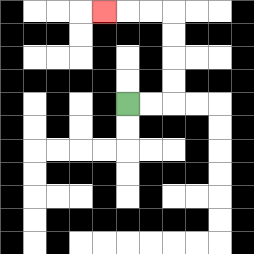{'start': '[5, 4]', 'end': '[4, 0]', 'path_directions': 'R,R,U,U,U,U,L,L,L', 'path_coordinates': '[[5, 4], [6, 4], [7, 4], [7, 3], [7, 2], [7, 1], [7, 0], [6, 0], [5, 0], [4, 0]]'}